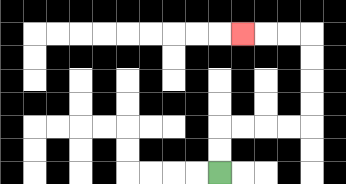{'start': '[9, 7]', 'end': '[10, 1]', 'path_directions': 'U,U,R,R,R,R,U,U,U,U,L,L,L', 'path_coordinates': '[[9, 7], [9, 6], [9, 5], [10, 5], [11, 5], [12, 5], [13, 5], [13, 4], [13, 3], [13, 2], [13, 1], [12, 1], [11, 1], [10, 1]]'}